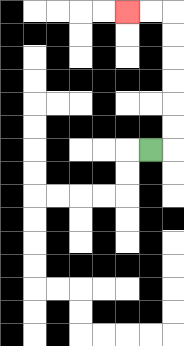{'start': '[6, 6]', 'end': '[5, 0]', 'path_directions': 'R,U,U,U,U,U,U,L,L', 'path_coordinates': '[[6, 6], [7, 6], [7, 5], [7, 4], [7, 3], [7, 2], [7, 1], [7, 0], [6, 0], [5, 0]]'}